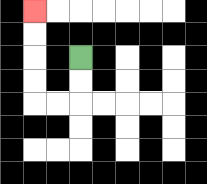{'start': '[3, 2]', 'end': '[1, 0]', 'path_directions': 'D,D,L,L,U,U,U,U', 'path_coordinates': '[[3, 2], [3, 3], [3, 4], [2, 4], [1, 4], [1, 3], [1, 2], [1, 1], [1, 0]]'}